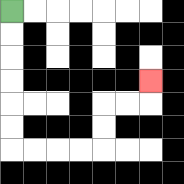{'start': '[0, 0]', 'end': '[6, 3]', 'path_directions': 'D,D,D,D,D,D,R,R,R,R,U,U,R,R,U', 'path_coordinates': '[[0, 0], [0, 1], [0, 2], [0, 3], [0, 4], [0, 5], [0, 6], [1, 6], [2, 6], [3, 6], [4, 6], [4, 5], [4, 4], [5, 4], [6, 4], [6, 3]]'}